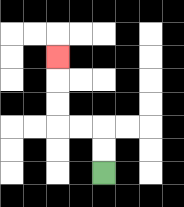{'start': '[4, 7]', 'end': '[2, 2]', 'path_directions': 'U,U,L,L,U,U,U', 'path_coordinates': '[[4, 7], [4, 6], [4, 5], [3, 5], [2, 5], [2, 4], [2, 3], [2, 2]]'}